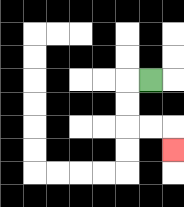{'start': '[6, 3]', 'end': '[7, 6]', 'path_directions': 'L,D,D,R,R,D', 'path_coordinates': '[[6, 3], [5, 3], [5, 4], [5, 5], [6, 5], [7, 5], [7, 6]]'}